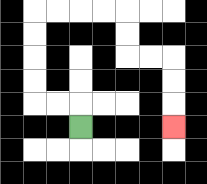{'start': '[3, 5]', 'end': '[7, 5]', 'path_directions': 'U,L,L,U,U,U,U,R,R,R,R,D,D,R,R,D,D,D', 'path_coordinates': '[[3, 5], [3, 4], [2, 4], [1, 4], [1, 3], [1, 2], [1, 1], [1, 0], [2, 0], [3, 0], [4, 0], [5, 0], [5, 1], [5, 2], [6, 2], [7, 2], [7, 3], [7, 4], [7, 5]]'}